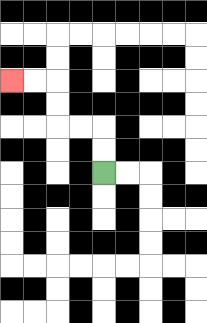{'start': '[4, 7]', 'end': '[0, 3]', 'path_directions': 'U,U,L,L,U,U,L,L', 'path_coordinates': '[[4, 7], [4, 6], [4, 5], [3, 5], [2, 5], [2, 4], [2, 3], [1, 3], [0, 3]]'}